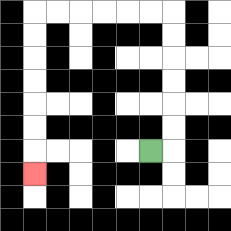{'start': '[6, 6]', 'end': '[1, 7]', 'path_directions': 'R,U,U,U,U,U,U,L,L,L,L,L,L,D,D,D,D,D,D,D', 'path_coordinates': '[[6, 6], [7, 6], [7, 5], [7, 4], [7, 3], [7, 2], [7, 1], [7, 0], [6, 0], [5, 0], [4, 0], [3, 0], [2, 0], [1, 0], [1, 1], [1, 2], [1, 3], [1, 4], [1, 5], [1, 6], [1, 7]]'}